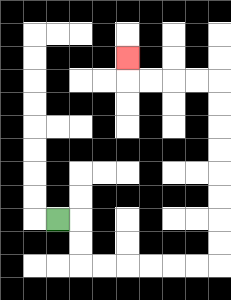{'start': '[2, 9]', 'end': '[5, 2]', 'path_directions': 'R,D,D,R,R,R,R,R,R,U,U,U,U,U,U,U,U,L,L,L,L,U', 'path_coordinates': '[[2, 9], [3, 9], [3, 10], [3, 11], [4, 11], [5, 11], [6, 11], [7, 11], [8, 11], [9, 11], [9, 10], [9, 9], [9, 8], [9, 7], [9, 6], [9, 5], [9, 4], [9, 3], [8, 3], [7, 3], [6, 3], [5, 3], [5, 2]]'}